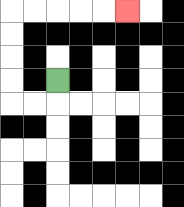{'start': '[2, 3]', 'end': '[5, 0]', 'path_directions': 'D,L,L,U,U,U,U,R,R,R,R,R', 'path_coordinates': '[[2, 3], [2, 4], [1, 4], [0, 4], [0, 3], [0, 2], [0, 1], [0, 0], [1, 0], [2, 0], [3, 0], [4, 0], [5, 0]]'}